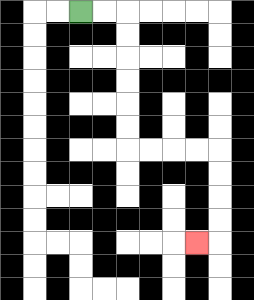{'start': '[3, 0]', 'end': '[8, 10]', 'path_directions': 'R,R,D,D,D,D,D,D,R,R,R,R,D,D,D,D,L', 'path_coordinates': '[[3, 0], [4, 0], [5, 0], [5, 1], [5, 2], [5, 3], [5, 4], [5, 5], [5, 6], [6, 6], [7, 6], [8, 6], [9, 6], [9, 7], [9, 8], [9, 9], [9, 10], [8, 10]]'}